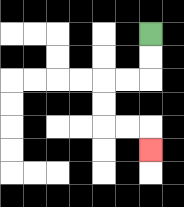{'start': '[6, 1]', 'end': '[6, 6]', 'path_directions': 'D,D,L,L,D,D,R,R,D', 'path_coordinates': '[[6, 1], [6, 2], [6, 3], [5, 3], [4, 3], [4, 4], [4, 5], [5, 5], [6, 5], [6, 6]]'}